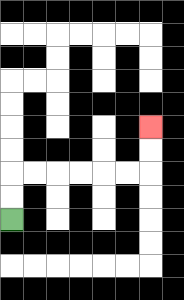{'start': '[0, 9]', 'end': '[6, 5]', 'path_directions': 'U,U,R,R,R,R,R,R,U,U', 'path_coordinates': '[[0, 9], [0, 8], [0, 7], [1, 7], [2, 7], [3, 7], [4, 7], [5, 7], [6, 7], [6, 6], [6, 5]]'}